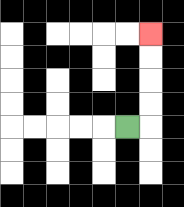{'start': '[5, 5]', 'end': '[6, 1]', 'path_directions': 'R,U,U,U,U', 'path_coordinates': '[[5, 5], [6, 5], [6, 4], [6, 3], [6, 2], [6, 1]]'}